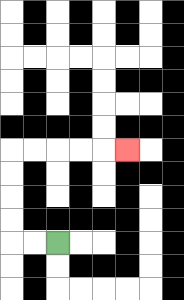{'start': '[2, 10]', 'end': '[5, 6]', 'path_directions': 'L,L,U,U,U,U,R,R,R,R,R', 'path_coordinates': '[[2, 10], [1, 10], [0, 10], [0, 9], [0, 8], [0, 7], [0, 6], [1, 6], [2, 6], [3, 6], [4, 6], [5, 6]]'}